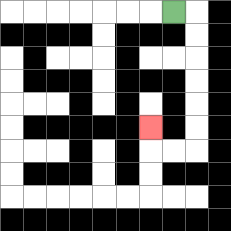{'start': '[7, 0]', 'end': '[6, 5]', 'path_directions': 'R,D,D,D,D,D,D,L,L,U', 'path_coordinates': '[[7, 0], [8, 0], [8, 1], [8, 2], [8, 3], [8, 4], [8, 5], [8, 6], [7, 6], [6, 6], [6, 5]]'}